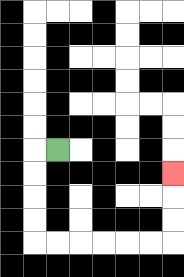{'start': '[2, 6]', 'end': '[7, 7]', 'path_directions': 'L,D,D,D,D,R,R,R,R,R,R,U,U,U', 'path_coordinates': '[[2, 6], [1, 6], [1, 7], [1, 8], [1, 9], [1, 10], [2, 10], [3, 10], [4, 10], [5, 10], [6, 10], [7, 10], [7, 9], [7, 8], [7, 7]]'}